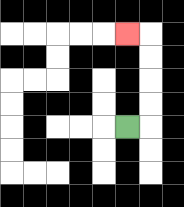{'start': '[5, 5]', 'end': '[5, 1]', 'path_directions': 'R,U,U,U,U,L', 'path_coordinates': '[[5, 5], [6, 5], [6, 4], [6, 3], [6, 2], [6, 1], [5, 1]]'}